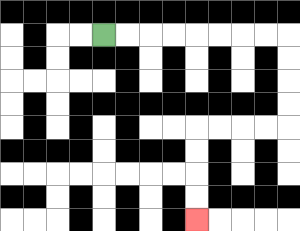{'start': '[4, 1]', 'end': '[8, 9]', 'path_directions': 'R,R,R,R,R,R,R,R,D,D,D,D,L,L,L,L,D,D,D,D', 'path_coordinates': '[[4, 1], [5, 1], [6, 1], [7, 1], [8, 1], [9, 1], [10, 1], [11, 1], [12, 1], [12, 2], [12, 3], [12, 4], [12, 5], [11, 5], [10, 5], [9, 5], [8, 5], [8, 6], [8, 7], [8, 8], [8, 9]]'}